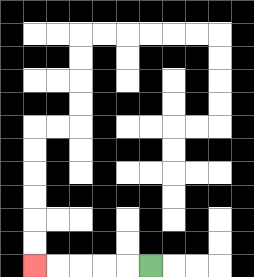{'start': '[6, 11]', 'end': '[1, 11]', 'path_directions': 'L,L,L,L,L', 'path_coordinates': '[[6, 11], [5, 11], [4, 11], [3, 11], [2, 11], [1, 11]]'}